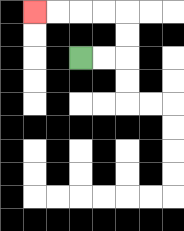{'start': '[3, 2]', 'end': '[1, 0]', 'path_directions': 'R,R,U,U,L,L,L,L', 'path_coordinates': '[[3, 2], [4, 2], [5, 2], [5, 1], [5, 0], [4, 0], [3, 0], [2, 0], [1, 0]]'}